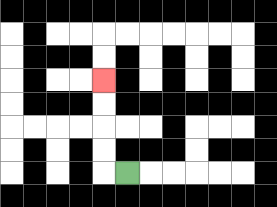{'start': '[5, 7]', 'end': '[4, 3]', 'path_directions': 'L,U,U,U,U', 'path_coordinates': '[[5, 7], [4, 7], [4, 6], [4, 5], [4, 4], [4, 3]]'}